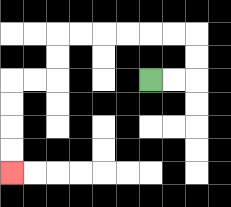{'start': '[6, 3]', 'end': '[0, 7]', 'path_directions': 'R,R,U,U,L,L,L,L,L,L,D,D,L,L,D,D,D,D', 'path_coordinates': '[[6, 3], [7, 3], [8, 3], [8, 2], [8, 1], [7, 1], [6, 1], [5, 1], [4, 1], [3, 1], [2, 1], [2, 2], [2, 3], [1, 3], [0, 3], [0, 4], [0, 5], [0, 6], [0, 7]]'}